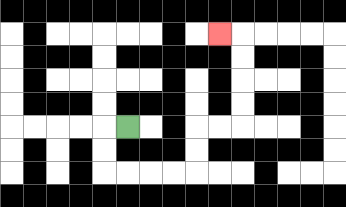{'start': '[5, 5]', 'end': '[9, 1]', 'path_directions': 'L,D,D,R,R,R,R,U,U,R,R,U,U,U,U,L', 'path_coordinates': '[[5, 5], [4, 5], [4, 6], [4, 7], [5, 7], [6, 7], [7, 7], [8, 7], [8, 6], [8, 5], [9, 5], [10, 5], [10, 4], [10, 3], [10, 2], [10, 1], [9, 1]]'}